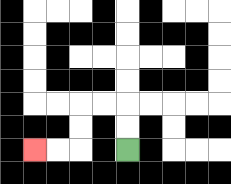{'start': '[5, 6]', 'end': '[1, 6]', 'path_directions': 'U,U,L,L,D,D,L,L', 'path_coordinates': '[[5, 6], [5, 5], [5, 4], [4, 4], [3, 4], [3, 5], [3, 6], [2, 6], [1, 6]]'}